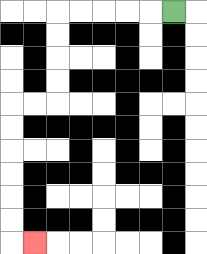{'start': '[7, 0]', 'end': '[1, 10]', 'path_directions': 'L,L,L,L,L,D,D,D,D,L,L,D,D,D,D,D,D,R', 'path_coordinates': '[[7, 0], [6, 0], [5, 0], [4, 0], [3, 0], [2, 0], [2, 1], [2, 2], [2, 3], [2, 4], [1, 4], [0, 4], [0, 5], [0, 6], [0, 7], [0, 8], [0, 9], [0, 10], [1, 10]]'}